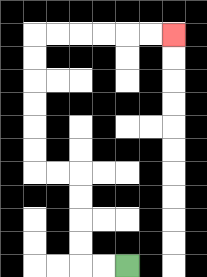{'start': '[5, 11]', 'end': '[7, 1]', 'path_directions': 'L,L,U,U,U,U,L,L,U,U,U,U,U,U,R,R,R,R,R,R', 'path_coordinates': '[[5, 11], [4, 11], [3, 11], [3, 10], [3, 9], [3, 8], [3, 7], [2, 7], [1, 7], [1, 6], [1, 5], [1, 4], [1, 3], [1, 2], [1, 1], [2, 1], [3, 1], [4, 1], [5, 1], [6, 1], [7, 1]]'}